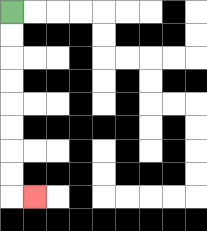{'start': '[0, 0]', 'end': '[1, 8]', 'path_directions': 'D,D,D,D,D,D,D,D,R', 'path_coordinates': '[[0, 0], [0, 1], [0, 2], [0, 3], [0, 4], [0, 5], [0, 6], [0, 7], [0, 8], [1, 8]]'}